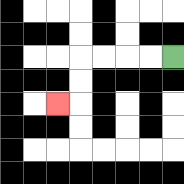{'start': '[7, 2]', 'end': '[2, 4]', 'path_directions': 'L,L,L,L,D,D,L', 'path_coordinates': '[[7, 2], [6, 2], [5, 2], [4, 2], [3, 2], [3, 3], [3, 4], [2, 4]]'}